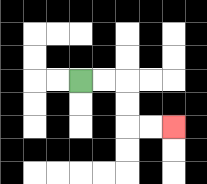{'start': '[3, 3]', 'end': '[7, 5]', 'path_directions': 'R,R,D,D,R,R', 'path_coordinates': '[[3, 3], [4, 3], [5, 3], [5, 4], [5, 5], [6, 5], [7, 5]]'}